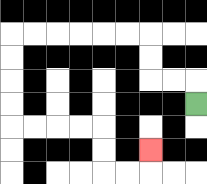{'start': '[8, 4]', 'end': '[6, 6]', 'path_directions': 'U,L,L,U,U,L,L,L,L,L,L,D,D,D,D,R,R,R,R,D,D,R,R,U', 'path_coordinates': '[[8, 4], [8, 3], [7, 3], [6, 3], [6, 2], [6, 1], [5, 1], [4, 1], [3, 1], [2, 1], [1, 1], [0, 1], [0, 2], [0, 3], [0, 4], [0, 5], [1, 5], [2, 5], [3, 5], [4, 5], [4, 6], [4, 7], [5, 7], [6, 7], [6, 6]]'}